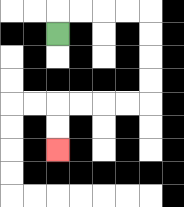{'start': '[2, 1]', 'end': '[2, 6]', 'path_directions': 'U,R,R,R,R,D,D,D,D,L,L,L,L,D,D', 'path_coordinates': '[[2, 1], [2, 0], [3, 0], [4, 0], [5, 0], [6, 0], [6, 1], [6, 2], [6, 3], [6, 4], [5, 4], [4, 4], [3, 4], [2, 4], [2, 5], [2, 6]]'}